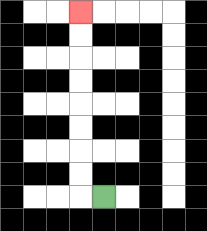{'start': '[4, 8]', 'end': '[3, 0]', 'path_directions': 'L,U,U,U,U,U,U,U,U', 'path_coordinates': '[[4, 8], [3, 8], [3, 7], [3, 6], [3, 5], [3, 4], [3, 3], [3, 2], [3, 1], [3, 0]]'}